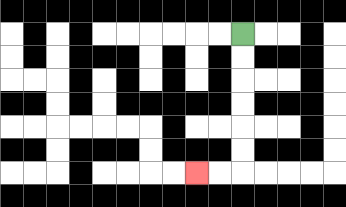{'start': '[10, 1]', 'end': '[8, 7]', 'path_directions': 'D,D,D,D,D,D,L,L', 'path_coordinates': '[[10, 1], [10, 2], [10, 3], [10, 4], [10, 5], [10, 6], [10, 7], [9, 7], [8, 7]]'}